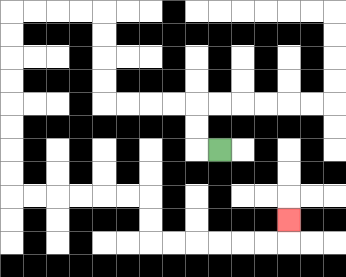{'start': '[9, 6]', 'end': '[12, 9]', 'path_directions': 'L,U,U,L,L,L,L,U,U,U,U,L,L,L,L,D,D,D,D,D,D,D,D,R,R,R,R,R,R,D,D,R,R,R,R,R,R,U', 'path_coordinates': '[[9, 6], [8, 6], [8, 5], [8, 4], [7, 4], [6, 4], [5, 4], [4, 4], [4, 3], [4, 2], [4, 1], [4, 0], [3, 0], [2, 0], [1, 0], [0, 0], [0, 1], [0, 2], [0, 3], [0, 4], [0, 5], [0, 6], [0, 7], [0, 8], [1, 8], [2, 8], [3, 8], [4, 8], [5, 8], [6, 8], [6, 9], [6, 10], [7, 10], [8, 10], [9, 10], [10, 10], [11, 10], [12, 10], [12, 9]]'}